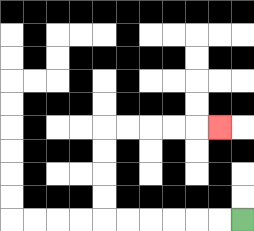{'start': '[10, 9]', 'end': '[9, 5]', 'path_directions': 'L,L,L,L,L,L,U,U,U,U,R,R,R,R,R', 'path_coordinates': '[[10, 9], [9, 9], [8, 9], [7, 9], [6, 9], [5, 9], [4, 9], [4, 8], [4, 7], [4, 6], [4, 5], [5, 5], [6, 5], [7, 5], [8, 5], [9, 5]]'}